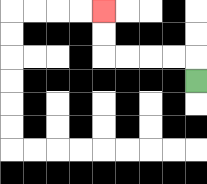{'start': '[8, 3]', 'end': '[4, 0]', 'path_directions': 'U,L,L,L,L,U,U', 'path_coordinates': '[[8, 3], [8, 2], [7, 2], [6, 2], [5, 2], [4, 2], [4, 1], [4, 0]]'}